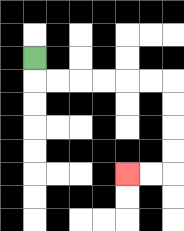{'start': '[1, 2]', 'end': '[5, 7]', 'path_directions': 'D,R,R,R,R,R,R,D,D,D,D,L,L', 'path_coordinates': '[[1, 2], [1, 3], [2, 3], [3, 3], [4, 3], [5, 3], [6, 3], [7, 3], [7, 4], [7, 5], [7, 6], [7, 7], [6, 7], [5, 7]]'}